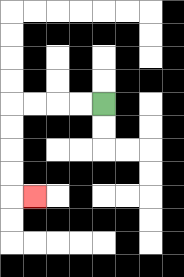{'start': '[4, 4]', 'end': '[1, 8]', 'path_directions': 'L,L,L,L,D,D,D,D,R', 'path_coordinates': '[[4, 4], [3, 4], [2, 4], [1, 4], [0, 4], [0, 5], [0, 6], [0, 7], [0, 8], [1, 8]]'}